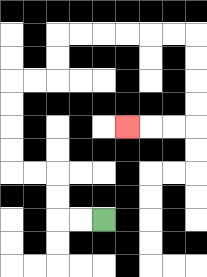{'start': '[4, 9]', 'end': '[5, 5]', 'path_directions': 'L,L,U,U,L,L,U,U,U,U,R,R,U,U,R,R,R,R,R,R,D,D,D,D,L,L,L', 'path_coordinates': '[[4, 9], [3, 9], [2, 9], [2, 8], [2, 7], [1, 7], [0, 7], [0, 6], [0, 5], [0, 4], [0, 3], [1, 3], [2, 3], [2, 2], [2, 1], [3, 1], [4, 1], [5, 1], [6, 1], [7, 1], [8, 1], [8, 2], [8, 3], [8, 4], [8, 5], [7, 5], [6, 5], [5, 5]]'}